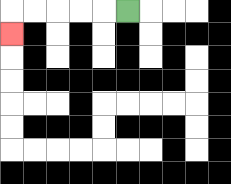{'start': '[5, 0]', 'end': '[0, 1]', 'path_directions': 'L,L,L,L,L,D', 'path_coordinates': '[[5, 0], [4, 0], [3, 0], [2, 0], [1, 0], [0, 0], [0, 1]]'}